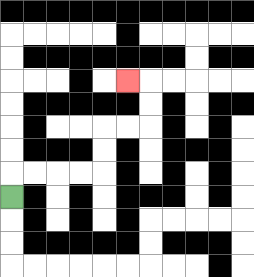{'start': '[0, 8]', 'end': '[5, 3]', 'path_directions': 'U,R,R,R,R,U,U,R,R,U,U,L', 'path_coordinates': '[[0, 8], [0, 7], [1, 7], [2, 7], [3, 7], [4, 7], [4, 6], [4, 5], [5, 5], [6, 5], [6, 4], [6, 3], [5, 3]]'}